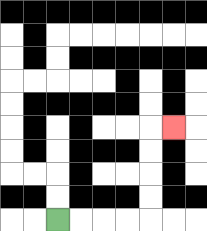{'start': '[2, 9]', 'end': '[7, 5]', 'path_directions': 'R,R,R,R,U,U,U,U,R', 'path_coordinates': '[[2, 9], [3, 9], [4, 9], [5, 9], [6, 9], [6, 8], [6, 7], [6, 6], [6, 5], [7, 5]]'}